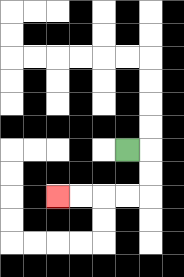{'start': '[5, 6]', 'end': '[2, 8]', 'path_directions': 'R,D,D,L,L,L,L', 'path_coordinates': '[[5, 6], [6, 6], [6, 7], [6, 8], [5, 8], [4, 8], [3, 8], [2, 8]]'}